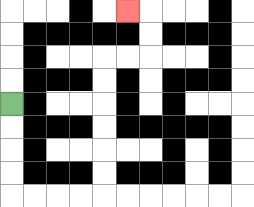{'start': '[0, 4]', 'end': '[5, 0]', 'path_directions': 'D,D,D,D,R,R,R,R,U,U,U,U,U,U,R,R,U,U,L', 'path_coordinates': '[[0, 4], [0, 5], [0, 6], [0, 7], [0, 8], [1, 8], [2, 8], [3, 8], [4, 8], [4, 7], [4, 6], [4, 5], [4, 4], [4, 3], [4, 2], [5, 2], [6, 2], [6, 1], [6, 0], [5, 0]]'}